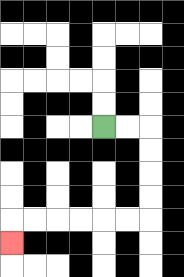{'start': '[4, 5]', 'end': '[0, 10]', 'path_directions': 'R,R,D,D,D,D,L,L,L,L,L,L,D', 'path_coordinates': '[[4, 5], [5, 5], [6, 5], [6, 6], [6, 7], [6, 8], [6, 9], [5, 9], [4, 9], [3, 9], [2, 9], [1, 9], [0, 9], [0, 10]]'}